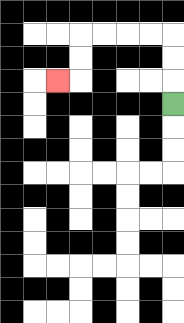{'start': '[7, 4]', 'end': '[2, 3]', 'path_directions': 'U,U,U,L,L,L,L,D,D,L', 'path_coordinates': '[[7, 4], [7, 3], [7, 2], [7, 1], [6, 1], [5, 1], [4, 1], [3, 1], [3, 2], [3, 3], [2, 3]]'}